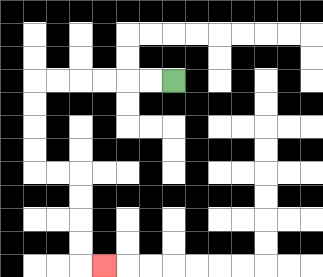{'start': '[7, 3]', 'end': '[4, 11]', 'path_directions': 'L,L,L,L,L,L,D,D,D,D,R,R,D,D,D,D,R', 'path_coordinates': '[[7, 3], [6, 3], [5, 3], [4, 3], [3, 3], [2, 3], [1, 3], [1, 4], [1, 5], [1, 6], [1, 7], [2, 7], [3, 7], [3, 8], [3, 9], [3, 10], [3, 11], [4, 11]]'}